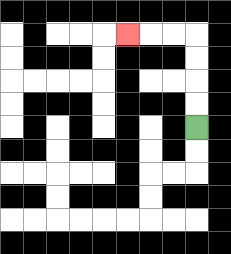{'start': '[8, 5]', 'end': '[5, 1]', 'path_directions': 'U,U,U,U,L,L,L', 'path_coordinates': '[[8, 5], [8, 4], [8, 3], [8, 2], [8, 1], [7, 1], [6, 1], [5, 1]]'}